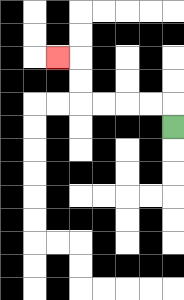{'start': '[7, 5]', 'end': '[2, 2]', 'path_directions': 'U,L,L,L,L,U,U,L', 'path_coordinates': '[[7, 5], [7, 4], [6, 4], [5, 4], [4, 4], [3, 4], [3, 3], [3, 2], [2, 2]]'}